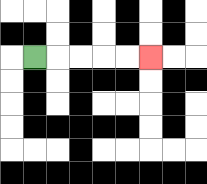{'start': '[1, 2]', 'end': '[6, 2]', 'path_directions': 'R,R,R,R,R', 'path_coordinates': '[[1, 2], [2, 2], [3, 2], [4, 2], [5, 2], [6, 2]]'}